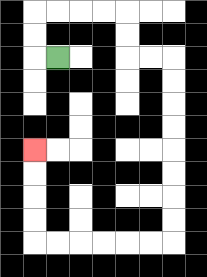{'start': '[2, 2]', 'end': '[1, 6]', 'path_directions': 'L,U,U,R,R,R,R,D,D,R,R,D,D,D,D,D,D,D,D,L,L,L,L,L,L,U,U,U,U', 'path_coordinates': '[[2, 2], [1, 2], [1, 1], [1, 0], [2, 0], [3, 0], [4, 0], [5, 0], [5, 1], [5, 2], [6, 2], [7, 2], [7, 3], [7, 4], [7, 5], [7, 6], [7, 7], [7, 8], [7, 9], [7, 10], [6, 10], [5, 10], [4, 10], [3, 10], [2, 10], [1, 10], [1, 9], [1, 8], [1, 7], [1, 6]]'}